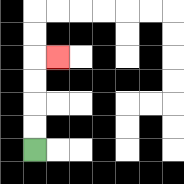{'start': '[1, 6]', 'end': '[2, 2]', 'path_directions': 'U,U,U,U,R', 'path_coordinates': '[[1, 6], [1, 5], [1, 4], [1, 3], [1, 2], [2, 2]]'}